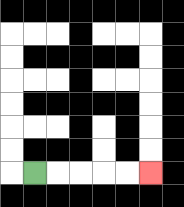{'start': '[1, 7]', 'end': '[6, 7]', 'path_directions': 'R,R,R,R,R', 'path_coordinates': '[[1, 7], [2, 7], [3, 7], [4, 7], [5, 7], [6, 7]]'}